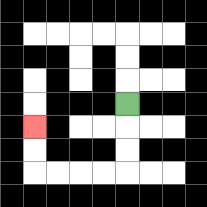{'start': '[5, 4]', 'end': '[1, 5]', 'path_directions': 'D,D,D,L,L,L,L,U,U', 'path_coordinates': '[[5, 4], [5, 5], [5, 6], [5, 7], [4, 7], [3, 7], [2, 7], [1, 7], [1, 6], [1, 5]]'}